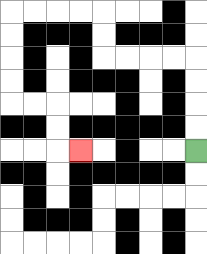{'start': '[8, 6]', 'end': '[3, 6]', 'path_directions': 'U,U,U,U,L,L,L,L,U,U,L,L,L,L,D,D,D,D,R,R,D,D,R', 'path_coordinates': '[[8, 6], [8, 5], [8, 4], [8, 3], [8, 2], [7, 2], [6, 2], [5, 2], [4, 2], [4, 1], [4, 0], [3, 0], [2, 0], [1, 0], [0, 0], [0, 1], [0, 2], [0, 3], [0, 4], [1, 4], [2, 4], [2, 5], [2, 6], [3, 6]]'}